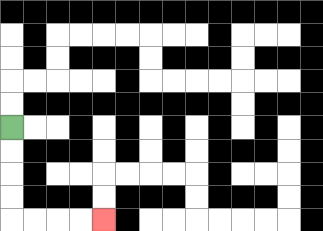{'start': '[0, 5]', 'end': '[4, 9]', 'path_directions': 'D,D,D,D,R,R,R,R', 'path_coordinates': '[[0, 5], [0, 6], [0, 7], [0, 8], [0, 9], [1, 9], [2, 9], [3, 9], [4, 9]]'}